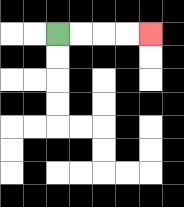{'start': '[2, 1]', 'end': '[6, 1]', 'path_directions': 'R,R,R,R', 'path_coordinates': '[[2, 1], [3, 1], [4, 1], [5, 1], [6, 1]]'}